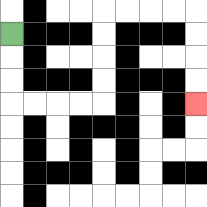{'start': '[0, 1]', 'end': '[8, 4]', 'path_directions': 'D,D,D,R,R,R,R,U,U,U,U,R,R,R,R,D,D,D,D', 'path_coordinates': '[[0, 1], [0, 2], [0, 3], [0, 4], [1, 4], [2, 4], [3, 4], [4, 4], [4, 3], [4, 2], [4, 1], [4, 0], [5, 0], [6, 0], [7, 0], [8, 0], [8, 1], [8, 2], [8, 3], [8, 4]]'}